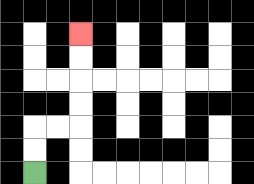{'start': '[1, 7]', 'end': '[3, 1]', 'path_directions': 'U,U,R,R,U,U,U,U', 'path_coordinates': '[[1, 7], [1, 6], [1, 5], [2, 5], [3, 5], [3, 4], [3, 3], [3, 2], [3, 1]]'}